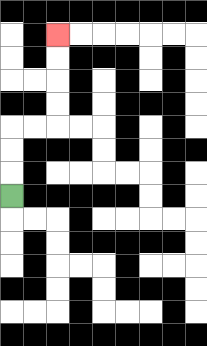{'start': '[0, 8]', 'end': '[2, 1]', 'path_directions': 'U,U,U,R,R,U,U,U,U', 'path_coordinates': '[[0, 8], [0, 7], [0, 6], [0, 5], [1, 5], [2, 5], [2, 4], [2, 3], [2, 2], [2, 1]]'}